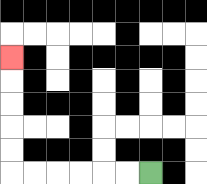{'start': '[6, 7]', 'end': '[0, 2]', 'path_directions': 'L,L,L,L,L,L,U,U,U,U,U', 'path_coordinates': '[[6, 7], [5, 7], [4, 7], [3, 7], [2, 7], [1, 7], [0, 7], [0, 6], [0, 5], [0, 4], [0, 3], [0, 2]]'}